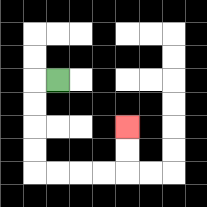{'start': '[2, 3]', 'end': '[5, 5]', 'path_directions': 'L,D,D,D,D,R,R,R,R,U,U', 'path_coordinates': '[[2, 3], [1, 3], [1, 4], [1, 5], [1, 6], [1, 7], [2, 7], [3, 7], [4, 7], [5, 7], [5, 6], [5, 5]]'}